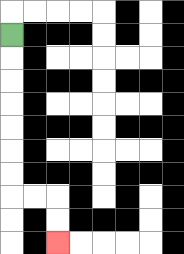{'start': '[0, 1]', 'end': '[2, 10]', 'path_directions': 'D,D,D,D,D,D,D,R,R,D,D', 'path_coordinates': '[[0, 1], [0, 2], [0, 3], [0, 4], [0, 5], [0, 6], [0, 7], [0, 8], [1, 8], [2, 8], [2, 9], [2, 10]]'}